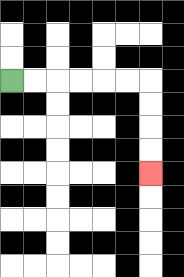{'start': '[0, 3]', 'end': '[6, 7]', 'path_directions': 'R,R,R,R,R,R,D,D,D,D', 'path_coordinates': '[[0, 3], [1, 3], [2, 3], [3, 3], [4, 3], [5, 3], [6, 3], [6, 4], [6, 5], [6, 6], [6, 7]]'}